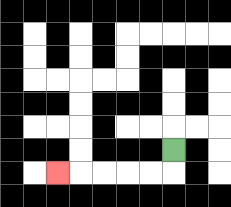{'start': '[7, 6]', 'end': '[2, 7]', 'path_directions': 'D,L,L,L,L,L', 'path_coordinates': '[[7, 6], [7, 7], [6, 7], [5, 7], [4, 7], [3, 7], [2, 7]]'}